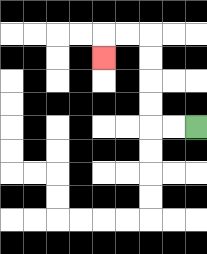{'start': '[8, 5]', 'end': '[4, 2]', 'path_directions': 'L,L,U,U,U,U,L,L,D', 'path_coordinates': '[[8, 5], [7, 5], [6, 5], [6, 4], [6, 3], [6, 2], [6, 1], [5, 1], [4, 1], [4, 2]]'}